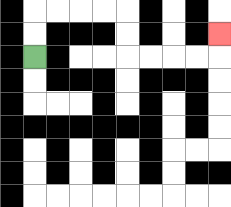{'start': '[1, 2]', 'end': '[9, 1]', 'path_directions': 'U,U,R,R,R,R,D,D,R,R,R,R,U', 'path_coordinates': '[[1, 2], [1, 1], [1, 0], [2, 0], [3, 0], [4, 0], [5, 0], [5, 1], [5, 2], [6, 2], [7, 2], [8, 2], [9, 2], [9, 1]]'}